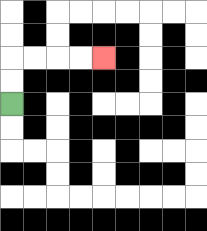{'start': '[0, 4]', 'end': '[4, 2]', 'path_directions': 'U,U,R,R,R,R', 'path_coordinates': '[[0, 4], [0, 3], [0, 2], [1, 2], [2, 2], [3, 2], [4, 2]]'}